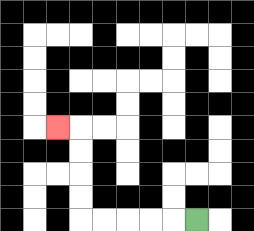{'start': '[8, 9]', 'end': '[2, 5]', 'path_directions': 'L,L,L,L,L,U,U,U,U,L', 'path_coordinates': '[[8, 9], [7, 9], [6, 9], [5, 9], [4, 9], [3, 9], [3, 8], [3, 7], [3, 6], [3, 5], [2, 5]]'}